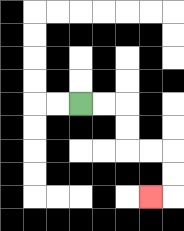{'start': '[3, 4]', 'end': '[6, 8]', 'path_directions': 'R,R,D,D,R,R,D,D,L', 'path_coordinates': '[[3, 4], [4, 4], [5, 4], [5, 5], [5, 6], [6, 6], [7, 6], [7, 7], [7, 8], [6, 8]]'}